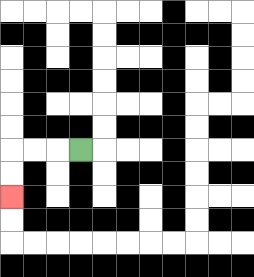{'start': '[3, 6]', 'end': '[0, 8]', 'path_directions': 'L,L,L,D,D', 'path_coordinates': '[[3, 6], [2, 6], [1, 6], [0, 6], [0, 7], [0, 8]]'}